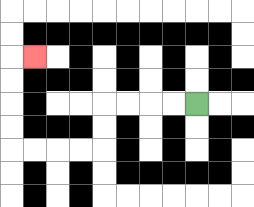{'start': '[8, 4]', 'end': '[1, 2]', 'path_directions': 'L,L,L,L,D,D,L,L,L,L,U,U,U,U,R', 'path_coordinates': '[[8, 4], [7, 4], [6, 4], [5, 4], [4, 4], [4, 5], [4, 6], [3, 6], [2, 6], [1, 6], [0, 6], [0, 5], [0, 4], [0, 3], [0, 2], [1, 2]]'}